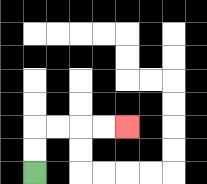{'start': '[1, 7]', 'end': '[5, 5]', 'path_directions': 'U,U,R,R,R,R', 'path_coordinates': '[[1, 7], [1, 6], [1, 5], [2, 5], [3, 5], [4, 5], [5, 5]]'}